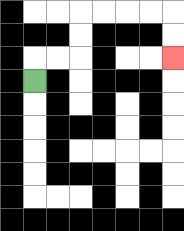{'start': '[1, 3]', 'end': '[7, 2]', 'path_directions': 'U,R,R,U,U,R,R,R,R,D,D', 'path_coordinates': '[[1, 3], [1, 2], [2, 2], [3, 2], [3, 1], [3, 0], [4, 0], [5, 0], [6, 0], [7, 0], [7, 1], [7, 2]]'}